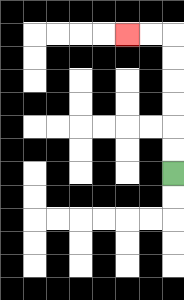{'start': '[7, 7]', 'end': '[5, 1]', 'path_directions': 'U,U,U,U,U,U,L,L', 'path_coordinates': '[[7, 7], [7, 6], [7, 5], [7, 4], [7, 3], [7, 2], [7, 1], [6, 1], [5, 1]]'}